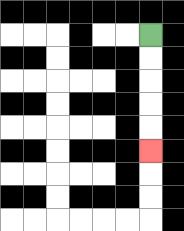{'start': '[6, 1]', 'end': '[6, 6]', 'path_directions': 'D,D,D,D,D', 'path_coordinates': '[[6, 1], [6, 2], [6, 3], [6, 4], [6, 5], [6, 6]]'}